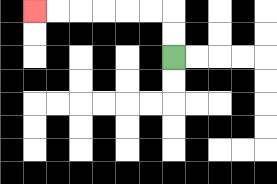{'start': '[7, 2]', 'end': '[1, 0]', 'path_directions': 'U,U,L,L,L,L,L,L', 'path_coordinates': '[[7, 2], [7, 1], [7, 0], [6, 0], [5, 0], [4, 0], [3, 0], [2, 0], [1, 0]]'}